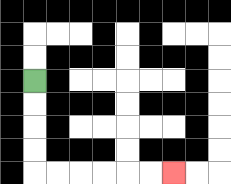{'start': '[1, 3]', 'end': '[7, 7]', 'path_directions': 'D,D,D,D,R,R,R,R,R,R', 'path_coordinates': '[[1, 3], [1, 4], [1, 5], [1, 6], [1, 7], [2, 7], [3, 7], [4, 7], [5, 7], [6, 7], [7, 7]]'}